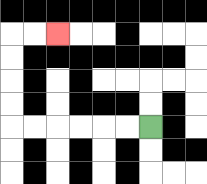{'start': '[6, 5]', 'end': '[2, 1]', 'path_directions': 'L,L,L,L,L,L,U,U,U,U,R,R', 'path_coordinates': '[[6, 5], [5, 5], [4, 5], [3, 5], [2, 5], [1, 5], [0, 5], [0, 4], [0, 3], [0, 2], [0, 1], [1, 1], [2, 1]]'}